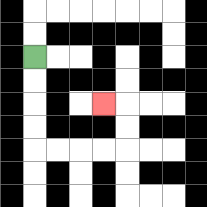{'start': '[1, 2]', 'end': '[4, 4]', 'path_directions': 'D,D,D,D,R,R,R,R,U,U,L', 'path_coordinates': '[[1, 2], [1, 3], [1, 4], [1, 5], [1, 6], [2, 6], [3, 6], [4, 6], [5, 6], [5, 5], [5, 4], [4, 4]]'}